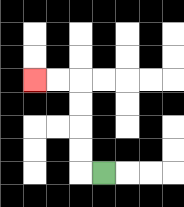{'start': '[4, 7]', 'end': '[1, 3]', 'path_directions': 'L,U,U,U,U,L,L', 'path_coordinates': '[[4, 7], [3, 7], [3, 6], [3, 5], [3, 4], [3, 3], [2, 3], [1, 3]]'}